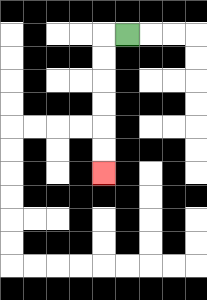{'start': '[5, 1]', 'end': '[4, 7]', 'path_directions': 'L,D,D,D,D,D,D', 'path_coordinates': '[[5, 1], [4, 1], [4, 2], [4, 3], [4, 4], [4, 5], [4, 6], [4, 7]]'}